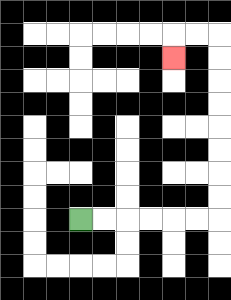{'start': '[3, 9]', 'end': '[7, 2]', 'path_directions': 'R,R,R,R,R,R,U,U,U,U,U,U,U,U,L,L,D', 'path_coordinates': '[[3, 9], [4, 9], [5, 9], [6, 9], [7, 9], [8, 9], [9, 9], [9, 8], [9, 7], [9, 6], [9, 5], [9, 4], [9, 3], [9, 2], [9, 1], [8, 1], [7, 1], [7, 2]]'}